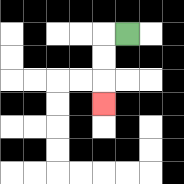{'start': '[5, 1]', 'end': '[4, 4]', 'path_directions': 'L,D,D,D', 'path_coordinates': '[[5, 1], [4, 1], [4, 2], [4, 3], [4, 4]]'}